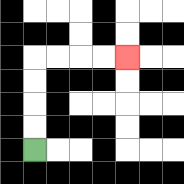{'start': '[1, 6]', 'end': '[5, 2]', 'path_directions': 'U,U,U,U,R,R,R,R', 'path_coordinates': '[[1, 6], [1, 5], [1, 4], [1, 3], [1, 2], [2, 2], [3, 2], [4, 2], [5, 2]]'}